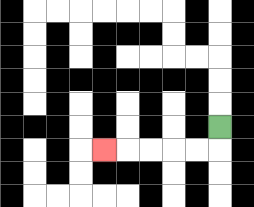{'start': '[9, 5]', 'end': '[4, 6]', 'path_directions': 'D,L,L,L,L,L', 'path_coordinates': '[[9, 5], [9, 6], [8, 6], [7, 6], [6, 6], [5, 6], [4, 6]]'}